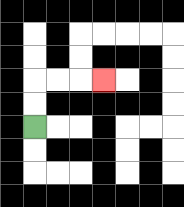{'start': '[1, 5]', 'end': '[4, 3]', 'path_directions': 'U,U,R,R,R', 'path_coordinates': '[[1, 5], [1, 4], [1, 3], [2, 3], [3, 3], [4, 3]]'}